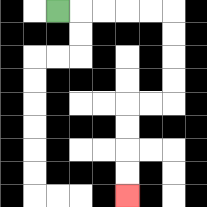{'start': '[2, 0]', 'end': '[5, 8]', 'path_directions': 'R,R,R,R,R,D,D,D,D,L,L,D,D,D,D', 'path_coordinates': '[[2, 0], [3, 0], [4, 0], [5, 0], [6, 0], [7, 0], [7, 1], [7, 2], [7, 3], [7, 4], [6, 4], [5, 4], [5, 5], [5, 6], [5, 7], [5, 8]]'}